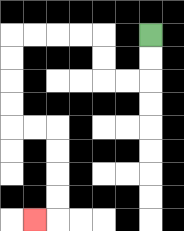{'start': '[6, 1]', 'end': '[1, 9]', 'path_directions': 'D,D,L,L,U,U,L,L,L,L,D,D,D,D,R,R,D,D,D,D,L', 'path_coordinates': '[[6, 1], [6, 2], [6, 3], [5, 3], [4, 3], [4, 2], [4, 1], [3, 1], [2, 1], [1, 1], [0, 1], [0, 2], [0, 3], [0, 4], [0, 5], [1, 5], [2, 5], [2, 6], [2, 7], [2, 8], [2, 9], [1, 9]]'}